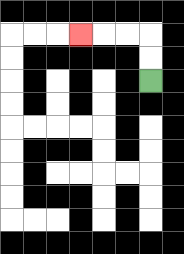{'start': '[6, 3]', 'end': '[3, 1]', 'path_directions': 'U,U,L,L,L', 'path_coordinates': '[[6, 3], [6, 2], [6, 1], [5, 1], [4, 1], [3, 1]]'}